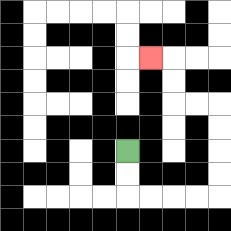{'start': '[5, 6]', 'end': '[6, 2]', 'path_directions': 'D,D,R,R,R,R,U,U,U,U,L,L,U,U,L', 'path_coordinates': '[[5, 6], [5, 7], [5, 8], [6, 8], [7, 8], [8, 8], [9, 8], [9, 7], [9, 6], [9, 5], [9, 4], [8, 4], [7, 4], [7, 3], [7, 2], [6, 2]]'}